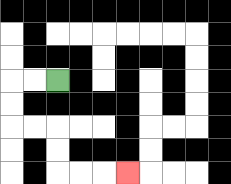{'start': '[2, 3]', 'end': '[5, 7]', 'path_directions': 'L,L,D,D,R,R,D,D,R,R,R', 'path_coordinates': '[[2, 3], [1, 3], [0, 3], [0, 4], [0, 5], [1, 5], [2, 5], [2, 6], [2, 7], [3, 7], [4, 7], [5, 7]]'}